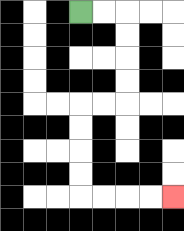{'start': '[3, 0]', 'end': '[7, 8]', 'path_directions': 'R,R,D,D,D,D,L,L,D,D,D,D,R,R,R,R', 'path_coordinates': '[[3, 0], [4, 0], [5, 0], [5, 1], [5, 2], [5, 3], [5, 4], [4, 4], [3, 4], [3, 5], [3, 6], [3, 7], [3, 8], [4, 8], [5, 8], [6, 8], [7, 8]]'}